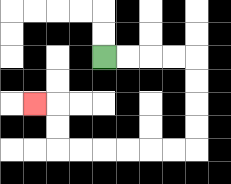{'start': '[4, 2]', 'end': '[1, 4]', 'path_directions': 'R,R,R,R,D,D,D,D,L,L,L,L,L,L,U,U,L', 'path_coordinates': '[[4, 2], [5, 2], [6, 2], [7, 2], [8, 2], [8, 3], [8, 4], [8, 5], [8, 6], [7, 6], [6, 6], [5, 6], [4, 6], [3, 6], [2, 6], [2, 5], [2, 4], [1, 4]]'}